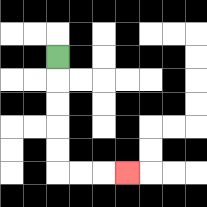{'start': '[2, 2]', 'end': '[5, 7]', 'path_directions': 'D,D,D,D,D,R,R,R', 'path_coordinates': '[[2, 2], [2, 3], [2, 4], [2, 5], [2, 6], [2, 7], [3, 7], [4, 7], [5, 7]]'}